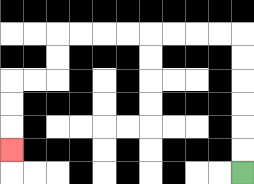{'start': '[10, 7]', 'end': '[0, 6]', 'path_directions': 'U,U,U,U,U,U,L,L,L,L,L,L,L,L,D,D,L,L,D,D,D', 'path_coordinates': '[[10, 7], [10, 6], [10, 5], [10, 4], [10, 3], [10, 2], [10, 1], [9, 1], [8, 1], [7, 1], [6, 1], [5, 1], [4, 1], [3, 1], [2, 1], [2, 2], [2, 3], [1, 3], [0, 3], [0, 4], [0, 5], [0, 6]]'}